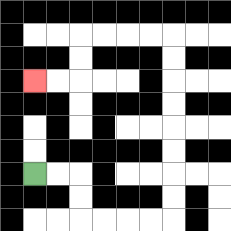{'start': '[1, 7]', 'end': '[1, 3]', 'path_directions': 'R,R,D,D,R,R,R,R,U,U,U,U,U,U,U,U,L,L,L,L,D,D,L,L', 'path_coordinates': '[[1, 7], [2, 7], [3, 7], [3, 8], [3, 9], [4, 9], [5, 9], [6, 9], [7, 9], [7, 8], [7, 7], [7, 6], [7, 5], [7, 4], [7, 3], [7, 2], [7, 1], [6, 1], [5, 1], [4, 1], [3, 1], [3, 2], [3, 3], [2, 3], [1, 3]]'}